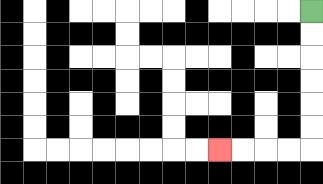{'start': '[13, 0]', 'end': '[9, 6]', 'path_directions': 'D,D,D,D,D,D,L,L,L,L', 'path_coordinates': '[[13, 0], [13, 1], [13, 2], [13, 3], [13, 4], [13, 5], [13, 6], [12, 6], [11, 6], [10, 6], [9, 6]]'}